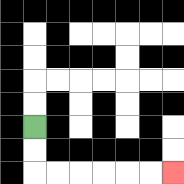{'start': '[1, 5]', 'end': '[7, 7]', 'path_directions': 'D,D,R,R,R,R,R,R', 'path_coordinates': '[[1, 5], [1, 6], [1, 7], [2, 7], [3, 7], [4, 7], [5, 7], [6, 7], [7, 7]]'}